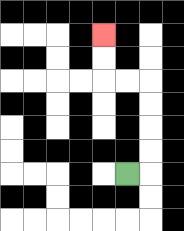{'start': '[5, 7]', 'end': '[4, 1]', 'path_directions': 'R,U,U,U,U,L,L,U,U', 'path_coordinates': '[[5, 7], [6, 7], [6, 6], [6, 5], [6, 4], [6, 3], [5, 3], [4, 3], [4, 2], [4, 1]]'}